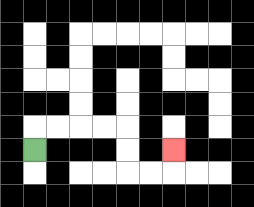{'start': '[1, 6]', 'end': '[7, 6]', 'path_directions': 'U,R,R,R,R,D,D,R,R,U', 'path_coordinates': '[[1, 6], [1, 5], [2, 5], [3, 5], [4, 5], [5, 5], [5, 6], [5, 7], [6, 7], [7, 7], [7, 6]]'}